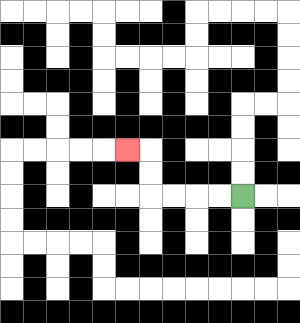{'start': '[10, 8]', 'end': '[5, 6]', 'path_directions': 'L,L,L,L,U,U,L', 'path_coordinates': '[[10, 8], [9, 8], [8, 8], [7, 8], [6, 8], [6, 7], [6, 6], [5, 6]]'}